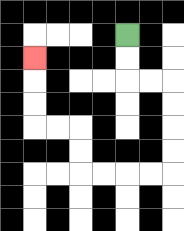{'start': '[5, 1]', 'end': '[1, 2]', 'path_directions': 'D,D,R,R,D,D,D,D,L,L,L,L,U,U,L,L,U,U,U', 'path_coordinates': '[[5, 1], [5, 2], [5, 3], [6, 3], [7, 3], [7, 4], [7, 5], [7, 6], [7, 7], [6, 7], [5, 7], [4, 7], [3, 7], [3, 6], [3, 5], [2, 5], [1, 5], [1, 4], [1, 3], [1, 2]]'}